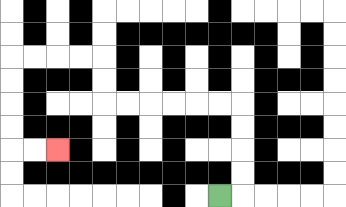{'start': '[9, 8]', 'end': '[2, 6]', 'path_directions': 'R,U,U,U,U,L,L,L,L,L,L,U,U,L,L,L,L,D,D,D,D,R,R', 'path_coordinates': '[[9, 8], [10, 8], [10, 7], [10, 6], [10, 5], [10, 4], [9, 4], [8, 4], [7, 4], [6, 4], [5, 4], [4, 4], [4, 3], [4, 2], [3, 2], [2, 2], [1, 2], [0, 2], [0, 3], [0, 4], [0, 5], [0, 6], [1, 6], [2, 6]]'}